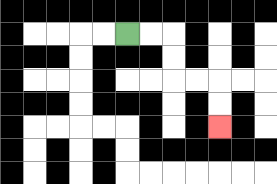{'start': '[5, 1]', 'end': '[9, 5]', 'path_directions': 'R,R,D,D,R,R,D,D', 'path_coordinates': '[[5, 1], [6, 1], [7, 1], [7, 2], [7, 3], [8, 3], [9, 3], [9, 4], [9, 5]]'}